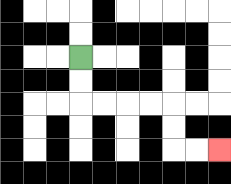{'start': '[3, 2]', 'end': '[9, 6]', 'path_directions': 'D,D,R,R,R,R,D,D,R,R', 'path_coordinates': '[[3, 2], [3, 3], [3, 4], [4, 4], [5, 4], [6, 4], [7, 4], [7, 5], [7, 6], [8, 6], [9, 6]]'}